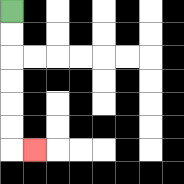{'start': '[0, 0]', 'end': '[1, 6]', 'path_directions': 'D,D,D,D,D,D,R', 'path_coordinates': '[[0, 0], [0, 1], [0, 2], [0, 3], [0, 4], [0, 5], [0, 6], [1, 6]]'}